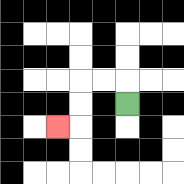{'start': '[5, 4]', 'end': '[2, 5]', 'path_directions': 'U,L,L,D,D,L', 'path_coordinates': '[[5, 4], [5, 3], [4, 3], [3, 3], [3, 4], [3, 5], [2, 5]]'}